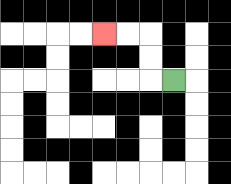{'start': '[7, 3]', 'end': '[4, 1]', 'path_directions': 'L,U,U,L,L', 'path_coordinates': '[[7, 3], [6, 3], [6, 2], [6, 1], [5, 1], [4, 1]]'}